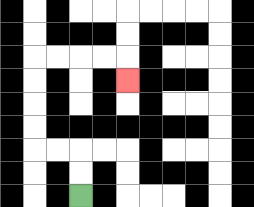{'start': '[3, 8]', 'end': '[5, 3]', 'path_directions': 'U,U,L,L,U,U,U,U,R,R,R,R,D', 'path_coordinates': '[[3, 8], [3, 7], [3, 6], [2, 6], [1, 6], [1, 5], [1, 4], [1, 3], [1, 2], [2, 2], [3, 2], [4, 2], [5, 2], [5, 3]]'}